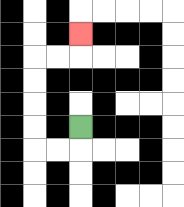{'start': '[3, 5]', 'end': '[3, 1]', 'path_directions': 'D,L,L,U,U,U,U,R,R,U', 'path_coordinates': '[[3, 5], [3, 6], [2, 6], [1, 6], [1, 5], [1, 4], [1, 3], [1, 2], [2, 2], [3, 2], [3, 1]]'}